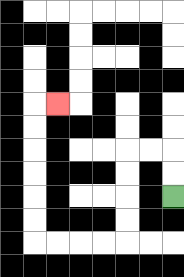{'start': '[7, 8]', 'end': '[2, 4]', 'path_directions': 'U,U,L,L,D,D,D,D,L,L,L,L,U,U,U,U,U,U,R', 'path_coordinates': '[[7, 8], [7, 7], [7, 6], [6, 6], [5, 6], [5, 7], [5, 8], [5, 9], [5, 10], [4, 10], [3, 10], [2, 10], [1, 10], [1, 9], [1, 8], [1, 7], [1, 6], [1, 5], [1, 4], [2, 4]]'}